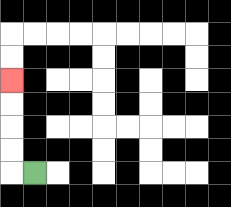{'start': '[1, 7]', 'end': '[0, 3]', 'path_directions': 'L,U,U,U,U', 'path_coordinates': '[[1, 7], [0, 7], [0, 6], [0, 5], [0, 4], [0, 3]]'}